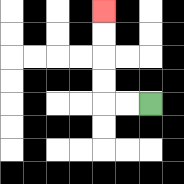{'start': '[6, 4]', 'end': '[4, 0]', 'path_directions': 'L,L,U,U,U,U', 'path_coordinates': '[[6, 4], [5, 4], [4, 4], [4, 3], [4, 2], [4, 1], [4, 0]]'}